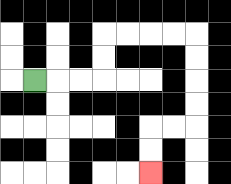{'start': '[1, 3]', 'end': '[6, 7]', 'path_directions': 'R,R,R,U,U,R,R,R,R,D,D,D,D,L,L,D,D', 'path_coordinates': '[[1, 3], [2, 3], [3, 3], [4, 3], [4, 2], [4, 1], [5, 1], [6, 1], [7, 1], [8, 1], [8, 2], [8, 3], [8, 4], [8, 5], [7, 5], [6, 5], [6, 6], [6, 7]]'}